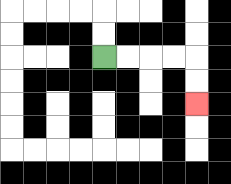{'start': '[4, 2]', 'end': '[8, 4]', 'path_directions': 'R,R,R,R,D,D', 'path_coordinates': '[[4, 2], [5, 2], [6, 2], [7, 2], [8, 2], [8, 3], [8, 4]]'}